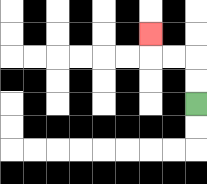{'start': '[8, 4]', 'end': '[6, 1]', 'path_directions': 'U,U,L,L,U', 'path_coordinates': '[[8, 4], [8, 3], [8, 2], [7, 2], [6, 2], [6, 1]]'}